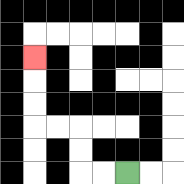{'start': '[5, 7]', 'end': '[1, 2]', 'path_directions': 'L,L,U,U,L,L,U,U,U', 'path_coordinates': '[[5, 7], [4, 7], [3, 7], [3, 6], [3, 5], [2, 5], [1, 5], [1, 4], [1, 3], [1, 2]]'}